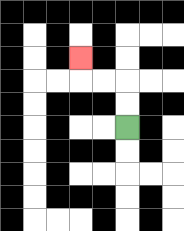{'start': '[5, 5]', 'end': '[3, 2]', 'path_directions': 'U,U,L,L,U', 'path_coordinates': '[[5, 5], [5, 4], [5, 3], [4, 3], [3, 3], [3, 2]]'}